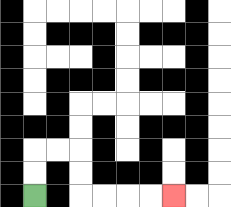{'start': '[1, 8]', 'end': '[7, 8]', 'path_directions': 'U,U,R,R,D,D,R,R,R,R', 'path_coordinates': '[[1, 8], [1, 7], [1, 6], [2, 6], [3, 6], [3, 7], [3, 8], [4, 8], [5, 8], [6, 8], [7, 8]]'}